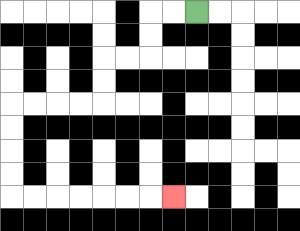{'start': '[8, 0]', 'end': '[7, 8]', 'path_directions': 'L,L,D,D,L,L,D,D,L,L,L,L,D,D,D,D,R,R,R,R,R,R,R', 'path_coordinates': '[[8, 0], [7, 0], [6, 0], [6, 1], [6, 2], [5, 2], [4, 2], [4, 3], [4, 4], [3, 4], [2, 4], [1, 4], [0, 4], [0, 5], [0, 6], [0, 7], [0, 8], [1, 8], [2, 8], [3, 8], [4, 8], [5, 8], [6, 8], [7, 8]]'}